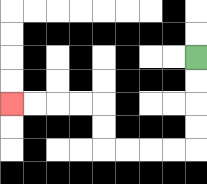{'start': '[8, 2]', 'end': '[0, 4]', 'path_directions': 'D,D,D,D,L,L,L,L,U,U,L,L,L,L', 'path_coordinates': '[[8, 2], [8, 3], [8, 4], [8, 5], [8, 6], [7, 6], [6, 6], [5, 6], [4, 6], [4, 5], [4, 4], [3, 4], [2, 4], [1, 4], [0, 4]]'}